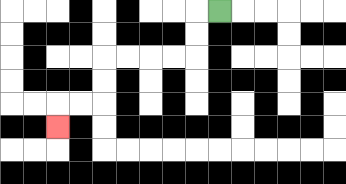{'start': '[9, 0]', 'end': '[2, 5]', 'path_directions': 'L,D,D,L,L,L,L,D,D,L,L,D', 'path_coordinates': '[[9, 0], [8, 0], [8, 1], [8, 2], [7, 2], [6, 2], [5, 2], [4, 2], [4, 3], [4, 4], [3, 4], [2, 4], [2, 5]]'}